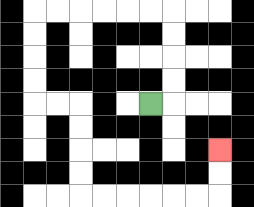{'start': '[6, 4]', 'end': '[9, 6]', 'path_directions': 'R,U,U,U,U,L,L,L,L,L,L,D,D,D,D,R,R,D,D,D,D,R,R,R,R,R,R,U,U', 'path_coordinates': '[[6, 4], [7, 4], [7, 3], [7, 2], [7, 1], [7, 0], [6, 0], [5, 0], [4, 0], [3, 0], [2, 0], [1, 0], [1, 1], [1, 2], [1, 3], [1, 4], [2, 4], [3, 4], [3, 5], [3, 6], [3, 7], [3, 8], [4, 8], [5, 8], [6, 8], [7, 8], [8, 8], [9, 8], [9, 7], [9, 6]]'}